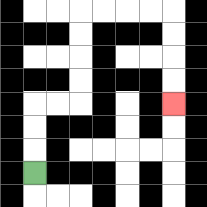{'start': '[1, 7]', 'end': '[7, 4]', 'path_directions': 'U,U,U,R,R,U,U,U,U,R,R,R,R,D,D,D,D', 'path_coordinates': '[[1, 7], [1, 6], [1, 5], [1, 4], [2, 4], [3, 4], [3, 3], [3, 2], [3, 1], [3, 0], [4, 0], [5, 0], [6, 0], [7, 0], [7, 1], [7, 2], [7, 3], [7, 4]]'}